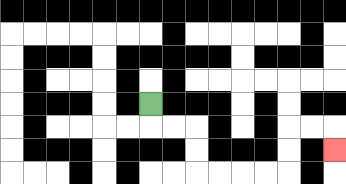{'start': '[6, 4]', 'end': '[14, 6]', 'path_directions': 'D,R,R,D,D,R,R,R,R,U,U,R,R,D', 'path_coordinates': '[[6, 4], [6, 5], [7, 5], [8, 5], [8, 6], [8, 7], [9, 7], [10, 7], [11, 7], [12, 7], [12, 6], [12, 5], [13, 5], [14, 5], [14, 6]]'}